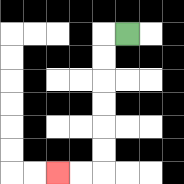{'start': '[5, 1]', 'end': '[2, 7]', 'path_directions': 'L,D,D,D,D,D,D,L,L', 'path_coordinates': '[[5, 1], [4, 1], [4, 2], [4, 3], [4, 4], [4, 5], [4, 6], [4, 7], [3, 7], [2, 7]]'}